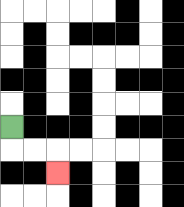{'start': '[0, 5]', 'end': '[2, 7]', 'path_directions': 'D,R,R,D', 'path_coordinates': '[[0, 5], [0, 6], [1, 6], [2, 6], [2, 7]]'}